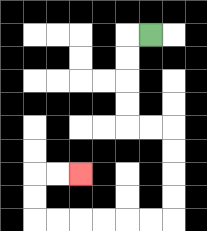{'start': '[6, 1]', 'end': '[3, 7]', 'path_directions': 'L,D,D,D,D,R,R,D,D,D,D,L,L,L,L,L,L,U,U,R,R', 'path_coordinates': '[[6, 1], [5, 1], [5, 2], [5, 3], [5, 4], [5, 5], [6, 5], [7, 5], [7, 6], [7, 7], [7, 8], [7, 9], [6, 9], [5, 9], [4, 9], [3, 9], [2, 9], [1, 9], [1, 8], [1, 7], [2, 7], [3, 7]]'}